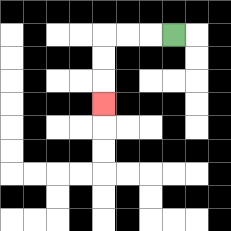{'start': '[7, 1]', 'end': '[4, 4]', 'path_directions': 'L,L,L,D,D,D', 'path_coordinates': '[[7, 1], [6, 1], [5, 1], [4, 1], [4, 2], [4, 3], [4, 4]]'}